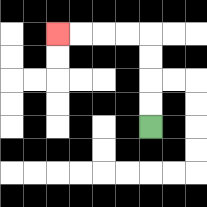{'start': '[6, 5]', 'end': '[2, 1]', 'path_directions': 'U,U,U,U,L,L,L,L', 'path_coordinates': '[[6, 5], [6, 4], [6, 3], [6, 2], [6, 1], [5, 1], [4, 1], [3, 1], [2, 1]]'}